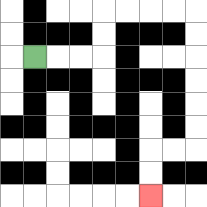{'start': '[1, 2]', 'end': '[6, 8]', 'path_directions': 'R,R,R,U,U,R,R,R,R,D,D,D,D,D,D,L,L,D,D', 'path_coordinates': '[[1, 2], [2, 2], [3, 2], [4, 2], [4, 1], [4, 0], [5, 0], [6, 0], [7, 0], [8, 0], [8, 1], [8, 2], [8, 3], [8, 4], [8, 5], [8, 6], [7, 6], [6, 6], [6, 7], [6, 8]]'}